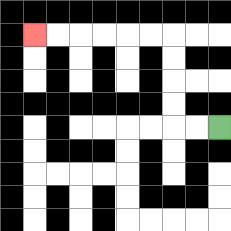{'start': '[9, 5]', 'end': '[1, 1]', 'path_directions': 'L,L,U,U,U,U,L,L,L,L,L,L', 'path_coordinates': '[[9, 5], [8, 5], [7, 5], [7, 4], [7, 3], [7, 2], [7, 1], [6, 1], [5, 1], [4, 1], [3, 1], [2, 1], [1, 1]]'}